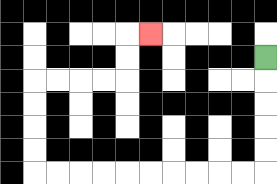{'start': '[11, 2]', 'end': '[6, 1]', 'path_directions': 'D,D,D,D,D,L,L,L,L,L,L,L,L,L,L,U,U,U,U,R,R,R,R,U,U,R', 'path_coordinates': '[[11, 2], [11, 3], [11, 4], [11, 5], [11, 6], [11, 7], [10, 7], [9, 7], [8, 7], [7, 7], [6, 7], [5, 7], [4, 7], [3, 7], [2, 7], [1, 7], [1, 6], [1, 5], [1, 4], [1, 3], [2, 3], [3, 3], [4, 3], [5, 3], [5, 2], [5, 1], [6, 1]]'}